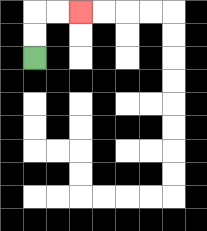{'start': '[1, 2]', 'end': '[3, 0]', 'path_directions': 'U,U,R,R', 'path_coordinates': '[[1, 2], [1, 1], [1, 0], [2, 0], [3, 0]]'}